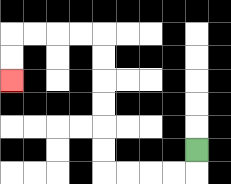{'start': '[8, 6]', 'end': '[0, 3]', 'path_directions': 'D,L,L,L,L,U,U,U,U,U,U,L,L,L,L,D,D', 'path_coordinates': '[[8, 6], [8, 7], [7, 7], [6, 7], [5, 7], [4, 7], [4, 6], [4, 5], [4, 4], [4, 3], [4, 2], [4, 1], [3, 1], [2, 1], [1, 1], [0, 1], [0, 2], [0, 3]]'}